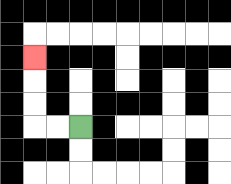{'start': '[3, 5]', 'end': '[1, 2]', 'path_directions': 'L,L,U,U,U', 'path_coordinates': '[[3, 5], [2, 5], [1, 5], [1, 4], [1, 3], [1, 2]]'}